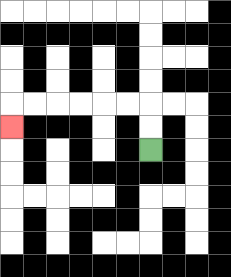{'start': '[6, 6]', 'end': '[0, 5]', 'path_directions': 'U,U,L,L,L,L,L,L,D', 'path_coordinates': '[[6, 6], [6, 5], [6, 4], [5, 4], [4, 4], [3, 4], [2, 4], [1, 4], [0, 4], [0, 5]]'}